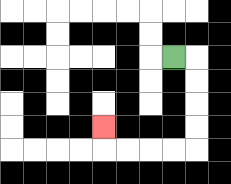{'start': '[7, 2]', 'end': '[4, 5]', 'path_directions': 'R,D,D,D,D,L,L,L,L,U', 'path_coordinates': '[[7, 2], [8, 2], [8, 3], [8, 4], [8, 5], [8, 6], [7, 6], [6, 6], [5, 6], [4, 6], [4, 5]]'}